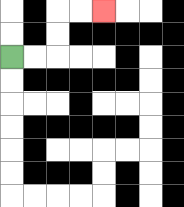{'start': '[0, 2]', 'end': '[4, 0]', 'path_directions': 'R,R,U,U,R,R', 'path_coordinates': '[[0, 2], [1, 2], [2, 2], [2, 1], [2, 0], [3, 0], [4, 0]]'}